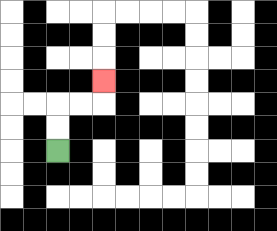{'start': '[2, 6]', 'end': '[4, 3]', 'path_directions': 'U,U,R,R,U', 'path_coordinates': '[[2, 6], [2, 5], [2, 4], [3, 4], [4, 4], [4, 3]]'}